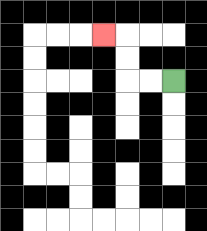{'start': '[7, 3]', 'end': '[4, 1]', 'path_directions': 'L,L,U,U,L', 'path_coordinates': '[[7, 3], [6, 3], [5, 3], [5, 2], [5, 1], [4, 1]]'}